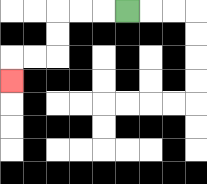{'start': '[5, 0]', 'end': '[0, 3]', 'path_directions': 'L,L,L,D,D,L,L,D', 'path_coordinates': '[[5, 0], [4, 0], [3, 0], [2, 0], [2, 1], [2, 2], [1, 2], [0, 2], [0, 3]]'}